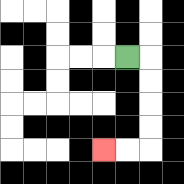{'start': '[5, 2]', 'end': '[4, 6]', 'path_directions': 'R,D,D,D,D,L,L', 'path_coordinates': '[[5, 2], [6, 2], [6, 3], [6, 4], [6, 5], [6, 6], [5, 6], [4, 6]]'}